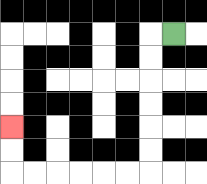{'start': '[7, 1]', 'end': '[0, 5]', 'path_directions': 'L,D,D,D,D,D,D,L,L,L,L,L,L,U,U', 'path_coordinates': '[[7, 1], [6, 1], [6, 2], [6, 3], [6, 4], [6, 5], [6, 6], [6, 7], [5, 7], [4, 7], [3, 7], [2, 7], [1, 7], [0, 7], [0, 6], [0, 5]]'}